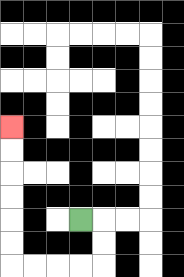{'start': '[3, 9]', 'end': '[0, 5]', 'path_directions': 'R,D,D,L,L,L,L,U,U,U,U,U,U', 'path_coordinates': '[[3, 9], [4, 9], [4, 10], [4, 11], [3, 11], [2, 11], [1, 11], [0, 11], [0, 10], [0, 9], [0, 8], [0, 7], [0, 6], [0, 5]]'}